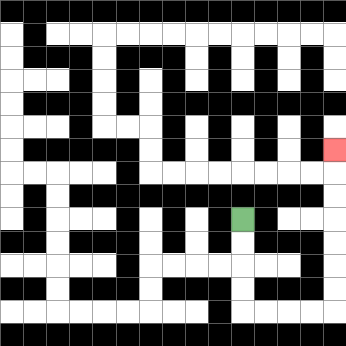{'start': '[10, 9]', 'end': '[14, 6]', 'path_directions': 'D,D,D,D,R,R,R,R,U,U,U,U,U,U,U', 'path_coordinates': '[[10, 9], [10, 10], [10, 11], [10, 12], [10, 13], [11, 13], [12, 13], [13, 13], [14, 13], [14, 12], [14, 11], [14, 10], [14, 9], [14, 8], [14, 7], [14, 6]]'}